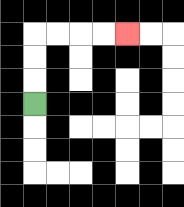{'start': '[1, 4]', 'end': '[5, 1]', 'path_directions': 'U,U,U,R,R,R,R', 'path_coordinates': '[[1, 4], [1, 3], [1, 2], [1, 1], [2, 1], [3, 1], [4, 1], [5, 1]]'}